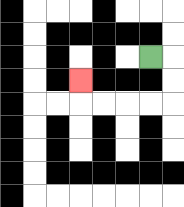{'start': '[6, 2]', 'end': '[3, 3]', 'path_directions': 'R,D,D,L,L,L,L,U', 'path_coordinates': '[[6, 2], [7, 2], [7, 3], [7, 4], [6, 4], [5, 4], [4, 4], [3, 4], [3, 3]]'}